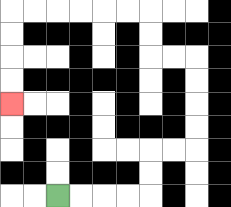{'start': '[2, 8]', 'end': '[0, 4]', 'path_directions': 'R,R,R,R,U,U,R,R,U,U,U,U,L,L,U,U,L,L,L,L,L,L,D,D,D,D', 'path_coordinates': '[[2, 8], [3, 8], [4, 8], [5, 8], [6, 8], [6, 7], [6, 6], [7, 6], [8, 6], [8, 5], [8, 4], [8, 3], [8, 2], [7, 2], [6, 2], [6, 1], [6, 0], [5, 0], [4, 0], [3, 0], [2, 0], [1, 0], [0, 0], [0, 1], [0, 2], [0, 3], [0, 4]]'}